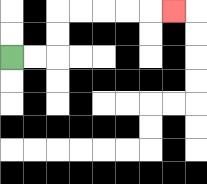{'start': '[0, 2]', 'end': '[7, 0]', 'path_directions': 'R,R,U,U,R,R,R,R,R', 'path_coordinates': '[[0, 2], [1, 2], [2, 2], [2, 1], [2, 0], [3, 0], [4, 0], [5, 0], [6, 0], [7, 0]]'}